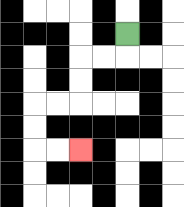{'start': '[5, 1]', 'end': '[3, 6]', 'path_directions': 'D,L,L,D,D,L,L,D,D,R,R', 'path_coordinates': '[[5, 1], [5, 2], [4, 2], [3, 2], [3, 3], [3, 4], [2, 4], [1, 4], [1, 5], [1, 6], [2, 6], [3, 6]]'}